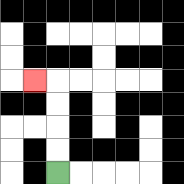{'start': '[2, 7]', 'end': '[1, 3]', 'path_directions': 'U,U,U,U,L', 'path_coordinates': '[[2, 7], [2, 6], [2, 5], [2, 4], [2, 3], [1, 3]]'}